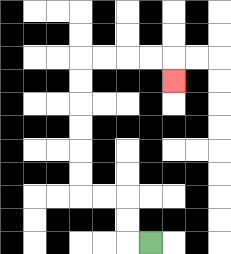{'start': '[6, 10]', 'end': '[7, 3]', 'path_directions': 'L,U,U,L,L,U,U,U,U,U,U,R,R,R,R,D', 'path_coordinates': '[[6, 10], [5, 10], [5, 9], [5, 8], [4, 8], [3, 8], [3, 7], [3, 6], [3, 5], [3, 4], [3, 3], [3, 2], [4, 2], [5, 2], [6, 2], [7, 2], [7, 3]]'}